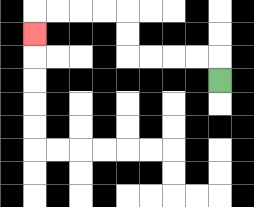{'start': '[9, 3]', 'end': '[1, 1]', 'path_directions': 'U,L,L,L,L,U,U,L,L,L,L,D', 'path_coordinates': '[[9, 3], [9, 2], [8, 2], [7, 2], [6, 2], [5, 2], [5, 1], [5, 0], [4, 0], [3, 0], [2, 0], [1, 0], [1, 1]]'}